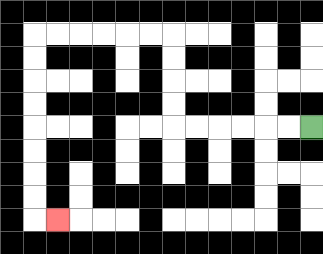{'start': '[13, 5]', 'end': '[2, 9]', 'path_directions': 'L,L,L,L,L,L,U,U,U,U,L,L,L,L,L,L,D,D,D,D,D,D,D,D,R', 'path_coordinates': '[[13, 5], [12, 5], [11, 5], [10, 5], [9, 5], [8, 5], [7, 5], [7, 4], [7, 3], [7, 2], [7, 1], [6, 1], [5, 1], [4, 1], [3, 1], [2, 1], [1, 1], [1, 2], [1, 3], [1, 4], [1, 5], [1, 6], [1, 7], [1, 8], [1, 9], [2, 9]]'}